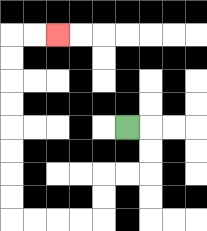{'start': '[5, 5]', 'end': '[2, 1]', 'path_directions': 'R,D,D,L,L,D,D,L,L,L,L,U,U,U,U,U,U,U,U,R,R', 'path_coordinates': '[[5, 5], [6, 5], [6, 6], [6, 7], [5, 7], [4, 7], [4, 8], [4, 9], [3, 9], [2, 9], [1, 9], [0, 9], [0, 8], [0, 7], [0, 6], [0, 5], [0, 4], [0, 3], [0, 2], [0, 1], [1, 1], [2, 1]]'}